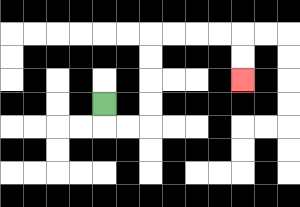{'start': '[4, 4]', 'end': '[10, 3]', 'path_directions': 'D,R,R,U,U,U,U,R,R,R,R,D,D', 'path_coordinates': '[[4, 4], [4, 5], [5, 5], [6, 5], [6, 4], [6, 3], [6, 2], [6, 1], [7, 1], [8, 1], [9, 1], [10, 1], [10, 2], [10, 3]]'}